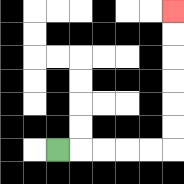{'start': '[2, 6]', 'end': '[7, 0]', 'path_directions': 'R,R,R,R,R,U,U,U,U,U,U', 'path_coordinates': '[[2, 6], [3, 6], [4, 6], [5, 6], [6, 6], [7, 6], [7, 5], [7, 4], [7, 3], [7, 2], [7, 1], [7, 0]]'}